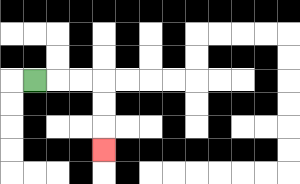{'start': '[1, 3]', 'end': '[4, 6]', 'path_directions': 'R,R,R,D,D,D', 'path_coordinates': '[[1, 3], [2, 3], [3, 3], [4, 3], [4, 4], [4, 5], [4, 6]]'}